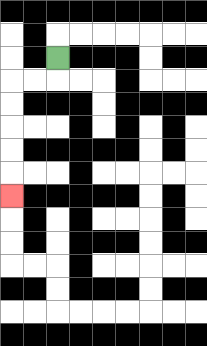{'start': '[2, 2]', 'end': '[0, 8]', 'path_directions': 'D,L,L,D,D,D,D,D', 'path_coordinates': '[[2, 2], [2, 3], [1, 3], [0, 3], [0, 4], [0, 5], [0, 6], [0, 7], [0, 8]]'}